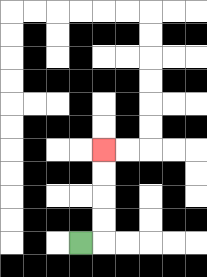{'start': '[3, 10]', 'end': '[4, 6]', 'path_directions': 'R,U,U,U,U', 'path_coordinates': '[[3, 10], [4, 10], [4, 9], [4, 8], [4, 7], [4, 6]]'}